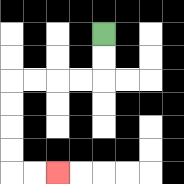{'start': '[4, 1]', 'end': '[2, 7]', 'path_directions': 'D,D,L,L,L,L,D,D,D,D,R,R', 'path_coordinates': '[[4, 1], [4, 2], [4, 3], [3, 3], [2, 3], [1, 3], [0, 3], [0, 4], [0, 5], [0, 6], [0, 7], [1, 7], [2, 7]]'}